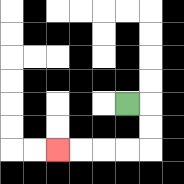{'start': '[5, 4]', 'end': '[2, 6]', 'path_directions': 'R,D,D,L,L,L,L', 'path_coordinates': '[[5, 4], [6, 4], [6, 5], [6, 6], [5, 6], [4, 6], [3, 6], [2, 6]]'}